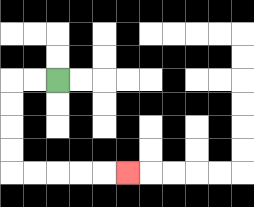{'start': '[2, 3]', 'end': '[5, 7]', 'path_directions': 'L,L,D,D,D,D,R,R,R,R,R', 'path_coordinates': '[[2, 3], [1, 3], [0, 3], [0, 4], [0, 5], [0, 6], [0, 7], [1, 7], [2, 7], [3, 7], [4, 7], [5, 7]]'}